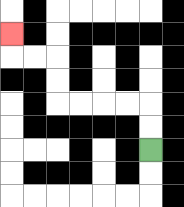{'start': '[6, 6]', 'end': '[0, 1]', 'path_directions': 'U,U,L,L,L,L,U,U,L,L,U', 'path_coordinates': '[[6, 6], [6, 5], [6, 4], [5, 4], [4, 4], [3, 4], [2, 4], [2, 3], [2, 2], [1, 2], [0, 2], [0, 1]]'}